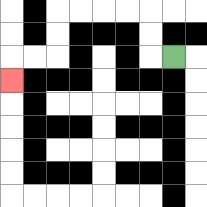{'start': '[7, 2]', 'end': '[0, 3]', 'path_directions': 'L,U,U,L,L,L,L,D,D,L,L,D', 'path_coordinates': '[[7, 2], [6, 2], [6, 1], [6, 0], [5, 0], [4, 0], [3, 0], [2, 0], [2, 1], [2, 2], [1, 2], [0, 2], [0, 3]]'}